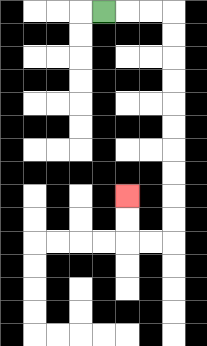{'start': '[4, 0]', 'end': '[5, 8]', 'path_directions': 'R,R,R,D,D,D,D,D,D,D,D,D,D,L,L,U,U', 'path_coordinates': '[[4, 0], [5, 0], [6, 0], [7, 0], [7, 1], [7, 2], [7, 3], [7, 4], [7, 5], [7, 6], [7, 7], [7, 8], [7, 9], [7, 10], [6, 10], [5, 10], [5, 9], [5, 8]]'}